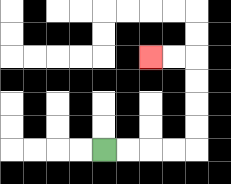{'start': '[4, 6]', 'end': '[6, 2]', 'path_directions': 'R,R,R,R,U,U,U,U,L,L', 'path_coordinates': '[[4, 6], [5, 6], [6, 6], [7, 6], [8, 6], [8, 5], [8, 4], [8, 3], [8, 2], [7, 2], [6, 2]]'}